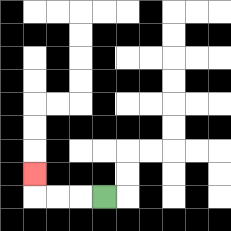{'start': '[4, 8]', 'end': '[1, 7]', 'path_directions': 'L,L,L,U', 'path_coordinates': '[[4, 8], [3, 8], [2, 8], [1, 8], [1, 7]]'}